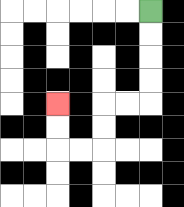{'start': '[6, 0]', 'end': '[2, 4]', 'path_directions': 'D,D,D,D,L,L,D,D,L,L,U,U', 'path_coordinates': '[[6, 0], [6, 1], [6, 2], [6, 3], [6, 4], [5, 4], [4, 4], [4, 5], [4, 6], [3, 6], [2, 6], [2, 5], [2, 4]]'}